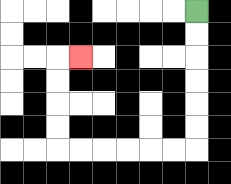{'start': '[8, 0]', 'end': '[3, 2]', 'path_directions': 'D,D,D,D,D,D,L,L,L,L,L,L,U,U,U,U,R', 'path_coordinates': '[[8, 0], [8, 1], [8, 2], [8, 3], [8, 4], [8, 5], [8, 6], [7, 6], [6, 6], [5, 6], [4, 6], [3, 6], [2, 6], [2, 5], [2, 4], [2, 3], [2, 2], [3, 2]]'}